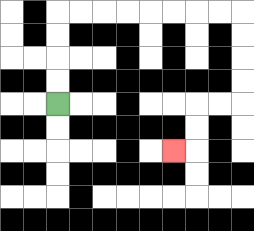{'start': '[2, 4]', 'end': '[7, 6]', 'path_directions': 'U,U,U,U,R,R,R,R,R,R,R,R,D,D,D,D,L,L,D,D,L', 'path_coordinates': '[[2, 4], [2, 3], [2, 2], [2, 1], [2, 0], [3, 0], [4, 0], [5, 0], [6, 0], [7, 0], [8, 0], [9, 0], [10, 0], [10, 1], [10, 2], [10, 3], [10, 4], [9, 4], [8, 4], [8, 5], [8, 6], [7, 6]]'}